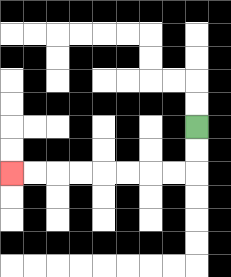{'start': '[8, 5]', 'end': '[0, 7]', 'path_directions': 'D,D,L,L,L,L,L,L,L,L', 'path_coordinates': '[[8, 5], [8, 6], [8, 7], [7, 7], [6, 7], [5, 7], [4, 7], [3, 7], [2, 7], [1, 7], [0, 7]]'}